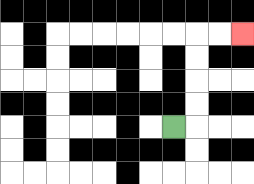{'start': '[7, 5]', 'end': '[10, 1]', 'path_directions': 'R,U,U,U,U,R,R', 'path_coordinates': '[[7, 5], [8, 5], [8, 4], [8, 3], [8, 2], [8, 1], [9, 1], [10, 1]]'}